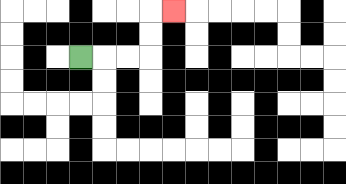{'start': '[3, 2]', 'end': '[7, 0]', 'path_directions': 'R,R,R,U,U,R', 'path_coordinates': '[[3, 2], [4, 2], [5, 2], [6, 2], [6, 1], [6, 0], [7, 0]]'}